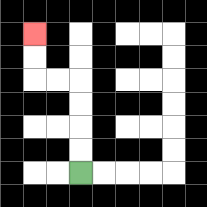{'start': '[3, 7]', 'end': '[1, 1]', 'path_directions': 'U,U,U,U,L,L,U,U', 'path_coordinates': '[[3, 7], [3, 6], [3, 5], [3, 4], [3, 3], [2, 3], [1, 3], [1, 2], [1, 1]]'}